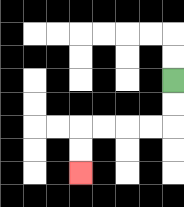{'start': '[7, 3]', 'end': '[3, 7]', 'path_directions': 'D,D,L,L,L,L,D,D', 'path_coordinates': '[[7, 3], [7, 4], [7, 5], [6, 5], [5, 5], [4, 5], [3, 5], [3, 6], [3, 7]]'}